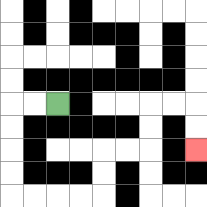{'start': '[2, 4]', 'end': '[8, 6]', 'path_directions': 'L,L,D,D,D,D,R,R,R,R,U,U,R,R,U,U,R,R,D,D', 'path_coordinates': '[[2, 4], [1, 4], [0, 4], [0, 5], [0, 6], [0, 7], [0, 8], [1, 8], [2, 8], [3, 8], [4, 8], [4, 7], [4, 6], [5, 6], [6, 6], [6, 5], [6, 4], [7, 4], [8, 4], [8, 5], [8, 6]]'}